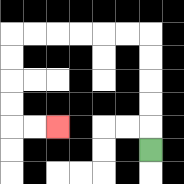{'start': '[6, 6]', 'end': '[2, 5]', 'path_directions': 'U,U,U,U,U,L,L,L,L,L,L,D,D,D,D,R,R', 'path_coordinates': '[[6, 6], [6, 5], [6, 4], [6, 3], [6, 2], [6, 1], [5, 1], [4, 1], [3, 1], [2, 1], [1, 1], [0, 1], [0, 2], [0, 3], [0, 4], [0, 5], [1, 5], [2, 5]]'}